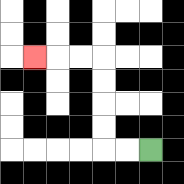{'start': '[6, 6]', 'end': '[1, 2]', 'path_directions': 'L,L,U,U,U,U,L,L,L', 'path_coordinates': '[[6, 6], [5, 6], [4, 6], [4, 5], [4, 4], [4, 3], [4, 2], [3, 2], [2, 2], [1, 2]]'}